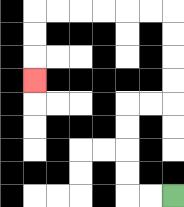{'start': '[7, 8]', 'end': '[1, 3]', 'path_directions': 'L,L,U,U,U,U,R,R,U,U,U,U,L,L,L,L,L,L,D,D,D', 'path_coordinates': '[[7, 8], [6, 8], [5, 8], [5, 7], [5, 6], [5, 5], [5, 4], [6, 4], [7, 4], [7, 3], [7, 2], [7, 1], [7, 0], [6, 0], [5, 0], [4, 0], [3, 0], [2, 0], [1, 0], [1, 1], [1, 2], [1, 3]]'}